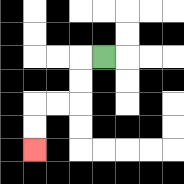{'start': '[4, 2]', 'end': '[1, 6]', 'path_directions': 'L,D,D,L,L,D,D', 'path_coordinates': '[[4, 2], [3, 2], [3, 3], [3, 4], [2, 4], [1, 4], [1, 5], [1, 6]]'}